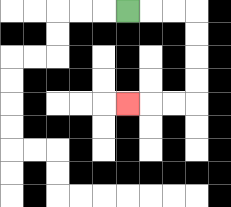{'start': '[5, 0]', 'end': '[5, 4]', 'path_directions': 'R,R,R,D,D,D,D,L,L,L', 'path_coordinates': '[[5, 0], [6, 0], [7, 0], [8, 0], [8, 1], [8, 2], [8, 3], [8, 4], [7, 4], [6, 4], [5, 4]]'}